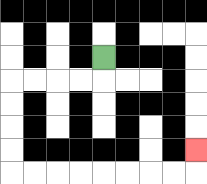{'start': '[4, 2]', 'end': '[8, 6]', 'path_directions': 'D,L,L,L,L,D,D,D,D,R,R,R,R,R,R,R,R,U', 'path_coordinates': '[[4, 2], [4, 3], [3, 3], [2, 3], [1, 3], [0, 3], [0, 4], [0, 5], [0, 6], [0, 7], [1, 7], [2, 7], [3, 7], [4, 7], [5, 7], [6, 7], [7, 7], [8, 7], [8, 6]]'}